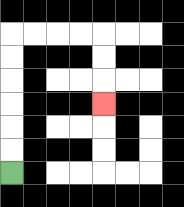{'start': '[0, 7]', 'end': '[4, 4]', 'path_directions': 'U,U,U,U,U,U,R,R,R,R,D,D,D', 'path_coordinates': '[[0, 7], [0, 6], [0, 5], [0, 4], [0, 3], [0, 2], [0, 1], [1, 1], [2, 1], [3, 1], [4, 1], [4, 2], [4, 3], [4, 4]]'}